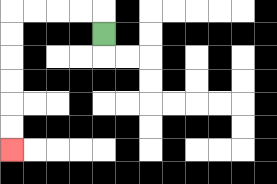{'start': '[4, 1]', 'end': '[0, 6]', 'path_directions': 'U,L,L,L,L,D,D,D,D,D,D', 'path_coordinates': '[[4, 1], [4, 0], [3, 0], [2, 0], [1, 0], [0, 0], [0, 1], [0, 2], [0, 3], [0, 4], [0, 5], [0, 6]]'}